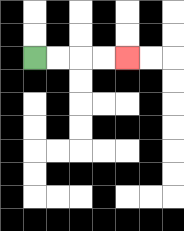{'start': '[1, 2]', 'end': '[5, 2]', 'path_directions': 'R,R,R,R', 'path_coordinates': '[[1, 2], [2, 2], [3, 2], [4, 2], [5, 2]]'}